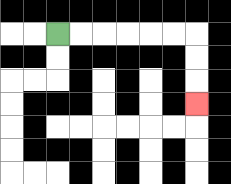{'start': '[2, 1]', 'end': '[8, 4]', 'path_directions': 'R,R,R,R,R,R,D,D,D', 'path_coordinates': '[[2, 1], [3, 1], [4, 1], [5, 1], [6, 1], [7, 1], [8, 1], [8, 2], [8, 3], [8, 4]]'}